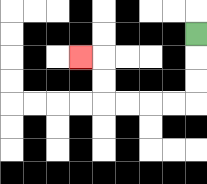{'start': '[8, 1]', 'end': '[3, 2]', 'path_directions': 'D,D,D,L,L,L,L,U,U,L', 'path_coordinates': '[[8, 1], [8, 2], [8, 3], [8, 4], [7, 4], [6, 4], [5, 4], [4, 4], [4, 3], [4, 2], [3, 2]]'}